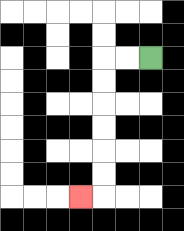{'start': '[6, 2]', 'end': '[3, 8]', 'path_directions': 'L,L,D,D,D,D,D,D,L', 'path_coordinates': '[[6, 2], [5, 2], [4, 2], [4, 3], [4, 4], [4, 5], [4, 6], [4, 7], [4, 8], [3, 8]]'}